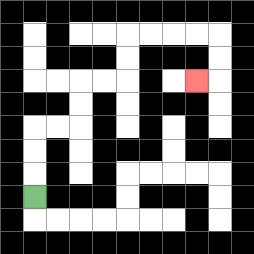{'start': '[1, 8]', 'end': '[8, 3]', 'path_directions': 'U,U,U,R,R,U,U,R,R,U,U,R,R,R,R,D,D,L', 'path_coordinates': '[[1, 8], [1, 7], [1, 6], [1, 5], [2, 5], [3, 5], [3, 4], [3, 3], [4, 3], [5, 3], [5, 2], [5, 1], [6, 1], [7, 1], [8, 1], [9, 1], [9, 2], [9, 3], [8, 3]]'}